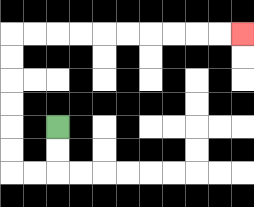{'start': '[2, 5]', 'end': '[10, 1]', 'path_directions': 'D,D,L,L,U,U,U,U,U,U,R,R,R,R,R,R,R,R,R,R', 'path_coordinates': '[[2, 5], [2, 6], [2, 7], [1, 7], [0, 7], [0, 6], [0, 5], [0, 4], [0, 3], [0, 2], [0, 1], [1, 1], [2, 1], [3, 1], [4, 1], [5, 1], [6, 1], [7, 1], [8, 1], [9, 1], [10, 1]]'}